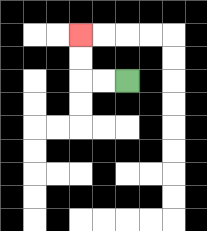{'start': '[5, 3]', 'end': '[3, 1]', 'path_directions': 'L,L,U,U', 'path_coordinates': '[[5, 3], [4, 3], [3, 3], [3, 2], [3, 1]]'}